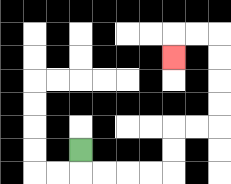{'start': '[3, 6]', 'end': '[7, 2]', 'path_directions': 'D,R,R,R,R,U,U,R,R,U,U,U,U,L,L,D', 'path_coordinates': '[[3, 6], [3, 7], [4, 7], [5, 7], [6, 7], [7, 7], [7, 6], [7, 5], [8, 5], [9, 5], [9, 4], [9, 3], [9, 2], [9, 1], [8, 1], [7, 1], [7, 2]]'}